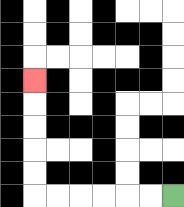{'start': '[7, 8]', 'end': '[1, 3]', 'path_directions': 'L,L,L,L,L,L,U,U,U,U,U', 'path_coordinates': '[[7, 8], [6, 8], [5, 8], [4, 8], [3, 8], [2, 8], [1, 8], [1, 7], [1, 6], [1, 5], [1, 4], [1, 3]]'}